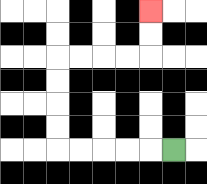{'start': '[7, 6]', 'end': '[6, 0]', 'path_directions': 'L,L,L,L,L,U,U,U,U,R,R,R,R,U,U', 'path_coordinates': '[[7, 6], [6, 6], [5, 6], [4, 6], [3, 6], [2, 6], [2, 5], [2, 4], [2, 3], [2, 2], [3, 2], [4, 2], [5, 2], [6, 2], [6, 1], [6, 0]]'}